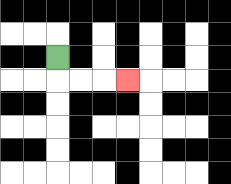{'start': '[2, 2]', 'end': '[5, 3]', 'path_directions': 'D,R,R,R', 'path_coordinates': '[[2, 2], [2, 3], [3, 3], [4, 3], [5, 3]]'}